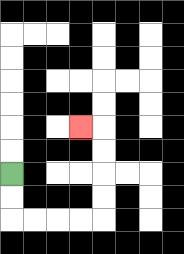{'start': '[0, 7]', 'end': '[3, 5]', 'path_directions': 'D,D,R,R,R,R,U,U,U,U,L', 'path_coordinates': '[[0, 7], [0, 8], [0, 9], [1, 9], [2, 9], [3, 9], [4, 9], [4, 8], [4, 7], [4, 6], [4, 5], [3, 5]]'}